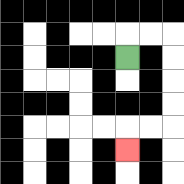{'start': '[5, 2]', 'end': '[5, 6]', 'path_directions': 'U,R,R,D,D,D,D,L,L,D', 'path_coordinates': '[[5, 2], [5, 1], [6, 1], [7, 1], [7, 2], [7, 3], [7, 4], [7, 5], [6, 5], [5, 5], [5, 6]]'}